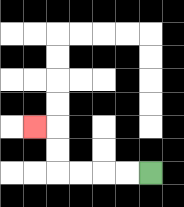{'start': '[6, 7]', 'end': '[1, 5]', 'path_directions': 'L,L,L,L,U,U,L', 'path_coordinates': '[[6, 7], [5, 7], [4, 7], [3, 7], [2, 7], [2, 6], [2, 5], [1, 5]]'}